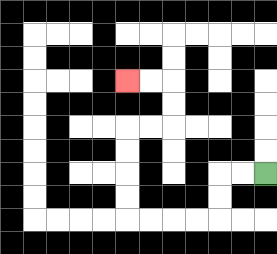{'start': '[11, 7]', 'end': '[5, 3]', 'path_directions': 'L,L,D,D,L,L,L,L,U,U,U,U,R,R,U,U,L,L', 'path_coordinates': '[[11, 7], [10, 7], [9, 7], [9, 8], [9, 9], [8, 9], [7, 9], [6, 9], [5, 9], [5, 8], [5, 7], [5, 6], [5, 5], [6, 5], [7, 5], [7, 4], [7, 3], [6, 3], [5, 3]]'}